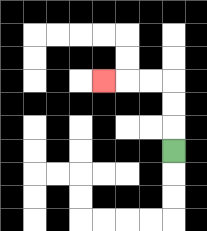{'start': '[7, 6]', 'end': '[4, 3]', 'path_directions': 'U,U,U,L,L,L', 'path_coordinates': '[[7, 6], [7, 5], [7, 4], [7, 3], [6, 3], [5, 3], [4, 3]]'}